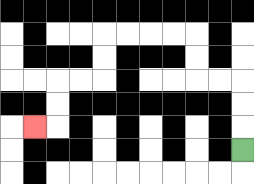{'start': '[10, 6]', 'end': '[1, 5]', 'path_directions': 'U,U,U,L,L,U,U,L,L,L,L,D,D,L,L,D,D,L', 'path_coordinates': '[[10, 6], [10, 5], [10, 4], [10, 3], [9, 3], [8, 3], [8, 2], [8, 1], [7, 1], [6, 1], [5, 1], [4, 1], [4, 2], [4, 3], [3, 3], [2, 3], [2, 4], [2, 5], [1, 5]]'}